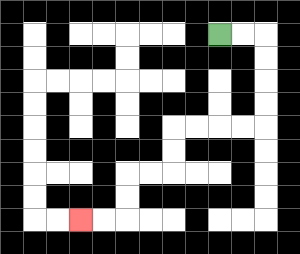{'start': '[9, 1]', 'end': '[3, 9]', 'path_directions': 'R,R,D,D,D,D,L,L,L,L,D,D,L,L,D,D,L,L', 'path_coordinates': '[[9, 1], [10, 1], [11, 1], [11, 2], [11, 3], [11, 4], [11, 5], [10, 5], [9, 5], [8, 5], [7, 5], [7, 6], [7, 7], [6, 7], [5, 7], [5, 8], [5, 9], [4, 9], [3, 9]]'}